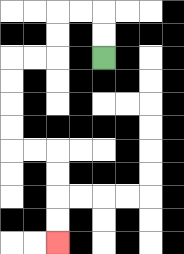{'start': '[4, 2]', 'end': '[2, 10]', 'path_directions': 'U,U,L,L,D,D,L,L,D,D,D,D,R,R,D,D,D,D', 'path_coordinates': '[[4, 2], [4, 1], [4, 0], [3, 0], [2, 0], [2, 1], [2, 2], [1, 2], [0, 2], [0, 3], [0, 4], [0, 5], [0, 6], [1, 6], [2, 6], [2, 7], [2, 8], [2, 9], [2, 10]]'}